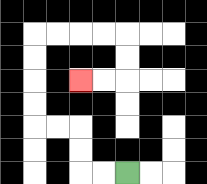{'start': '[5, 7]', 'end': '[3, 3]', 'path_directions': 'L,L,U,U,L,L,U,U,U,U,R,R,R,R,D,D,L,L', 'path_coordinates': '[[5, 7], [4, 7], [3, 7], [3, 6], [3, 5], [2, 5], [1, 5], [1, 4], [1, 3], [1, 2], [1, 1], [2, 1], [3, 1], [4, 1], [5, 1], [5, 2], [5, 3], [4, 3], [3, 3]]'}